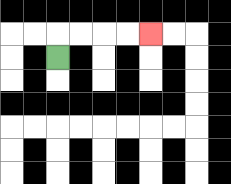{'start': '[2, 2]', 'end': '[6, 1]', 'path_directions': 'U,R,R,R,R', 'path_coordinates': '[[2, 2], [2, 1], [3, 1], [4, 1], [5, 1], [6, 1]]'}